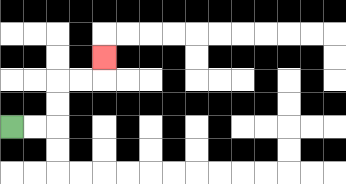{'start': '[0, 5]', 'end': '[4, 2]', 'path_directions': 'R,R,U,U,R,R,U', 'path_coordinates': '[[0, 5], [1, 5], [2, 5], [2, 4], [2, 3], [3, 3], [4, 3], [4, 2]]'}